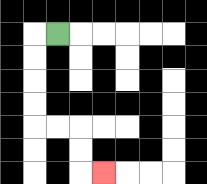{'start': '[2, 1]', 'end': '[4, 7]', 'path_directions': 'L,D,D,D,D,R,R,D,D,R', 'path_coordinates': '[[2, 1], [1, 1], [1, 2], [1, 3], [1, 4], [1, 5], [2, 5], [3, 5], [3, 6], [3, 7], [4, 7]]'}